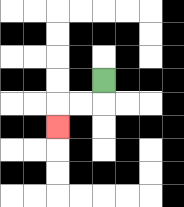{'start': '[4, 3]', 'end': '[2, 5]', 'path_directions': 'D,L,L,D', 'path_coordinates': '[[4, 3], [4, 4], [3, 4], [2, 4], [2, 5]]'}